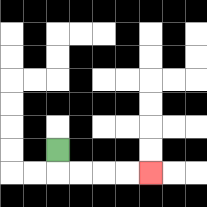{'start': '[2, 6]', 'end': '[6, 7]', 'path_directions': 'D,R,R,R,R', 'path_coordinates': '[[2, 6], [2, 7], [3, 7], [4, 7], [5, 7], [6, 7]]'}